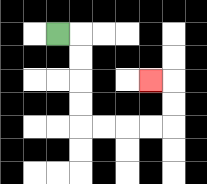{'start': '[2, 1]', 'end': '[6, 3]', 'path_directions': 'R,D,D,D,D,R,R,R,R,U,U,L', 'path_coordinates': '[[2, 1], [3, 1], [3, 2], [3, 3], [3, 4], [3, 5], [4, 5], [5, 5], [6, 5], [7, 5], [7, 4], [7, 3], [6, 3]]'}